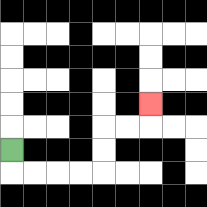{'start': '[0, 6]', 'end': '[6, 4]', 'path_directions': 'D,R,R,R,R,U,U,R,R,U', 'path_coordinates': '[[0, 6], [0, 7], [1, 7], [2, 7], [3, 7], [4, 7], [4, 6], [4, 5], [5, 5], [6, 5], [6, 4]]'}